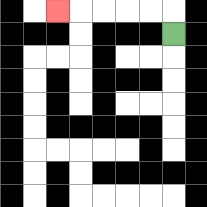{'start': '[7, 1]', 'end': '[2, 0]', 'path_directions': 'U,L,L,L,L,L', 'path_coordinates': '[[7, 1], [7, 0], [6, 0], [5, 0], [4, 0], [3, 0], [2, 0]]'}